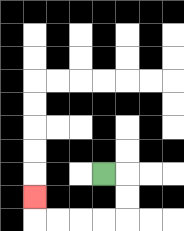{'start': '[4, 7]', 'end': '[1, 8]', 'path_directions': 'R,D,D,L,L,L,L,U', 'path_coordinates': '[[4, 7], [5, 7], [5, 8], [5, 9], [4, 9], [3, 9], [2, 9], [1, 9], [1, 8]]'}